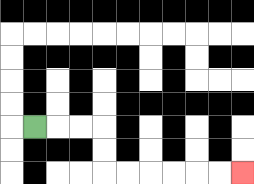{'start': '[1, 5]', 'end': '[10, 7]', 'path_directions': 'R,R,R,D,D,R,R,R,R,R,R', 'path_coordinates': '[[1, 5], [2, 5], [3, 5], [4, 5], [4, 6], [4, 7], [5, 7], [6, 7], [7, 7], [8, 7], [9, 7], [10, 7]]'}